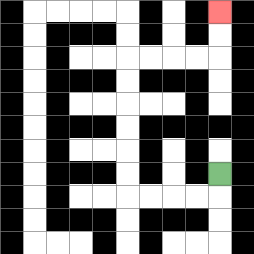{'start': '[9, 7]', 'end': '[9, 0]', 'path_directions': 'D,L,L,L,L,U,U,U,U,U,U,R,R,R,R,U,U', 'path_coordinates': '[[9, 7], [9, 8], [8, 8], [7, 8], [6, 8], [5, 8], [5, 7], [5, 6], [5, 5], [5, 4], [5, 3], [5, 2], [6, 2], [7, 2], [8, 2], [9, 2], [9, 1], [9, 0]]'}